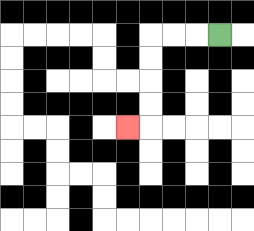{'start': '[9, 1]', 'end': '[5, 5]', 'path_directions': 'L,L,L,D,D,D,D,L', 'path_coordinates': '[[9, 1], [8, 1], [7, 1], [6, 1], [6, 2], [6, 3], [6, 4], [6, 5], [5, 5]]'}